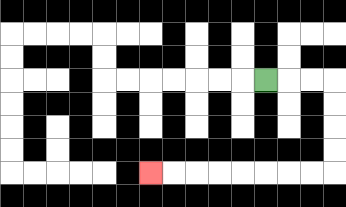{'start': '[11, 3]', 'end': '[6, 7]', 'path_directions': 'R,R,R,D,D,D,D,L,L,L,L,L,L,L,L', 'path_coordinates': '[[11, 3], [12, 3], [13, 3], [14, 3], [14, 4], [14, 5], [14, 6], [14, 7], [13, 7], [12, 7], [11, 7], [10, 7], [9, 7], [8, 7], [7, 7], [6, 7]]'}